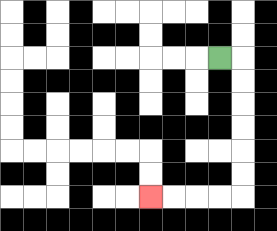{'start': '[9, 2]', 'end': '[6, 8]', 'path_directions': 'R,D,D,D,D,D,D,L,L,L,L', 'path_coordinates': '[[9, 2], [10, 2], [10, 3], [10, 4], [10, 5], [10, 6], [10, 7], [10, 8], [9, 8], [8, 8], [7, 8], [6, 8]]'}